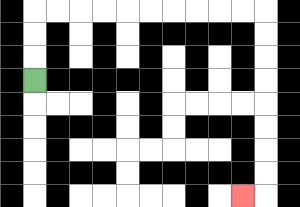{'start': '[1, 3]', 'end': '[10, 8]', 'path_directions': 'U,U,U,R,R,R,R,R,R,R,R,R,R,D,D,D,D,D,D,D,D,L', 'path_coordinates': '[[1, 3], [1, 2], [1, 1], [1, 0], [2, 0], [3, 0], [4, 0], [5, 0], [6, 0], [7, 0], [8, 0], [9, 0], [10, 0], [11, 0], [11, 1], [11, 2], [11, 3], [11, 4], [11, 5], [11, 6], [11, 7], [11, 8], [10, 8]]'}